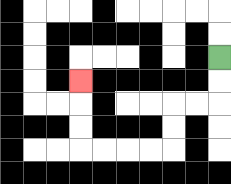{'start': '[9, 2]', 'end': '[3, 3]', 'path_directions': 'D,D,L,L,D,D,L,L,L,L,U,U,U', 'path_coordinates': '[[9, 2], [9, 3], [9, 4], [8, 4], [7, 4], [7, 5], [7, 6], [6, 6], [5, 6], [4, 6], [3, 6], [3, 5], [3, 4], [3, 3]]'}